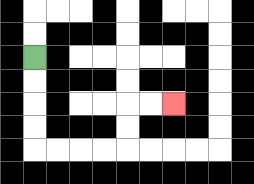{'start': '[1, 2]', 'end': '[7, 4]', 'path_directions': 'D,D,D,D,R,R,R,R,U,U,R,R', 'path_coordinates': '[[1, 2], [1, 3], [1, 4], [1, 5], [1, 6], [2, 6], [3, 6], [4, 6], [5, 6], [5, 5], [5, 4], [6, 4], [7, 4]]'}